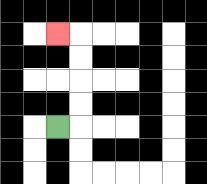{'start': '[2, 5]', 'end': '[2, 1]', 'path_directions': 'R,U,U,U,U,L', 'path_coordinates': '[[2, 5], [3, 5], [3, 4], [3, 3], [3, 2], [3, 1], [2, 1]]'}